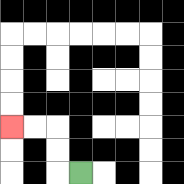{'start': '[3, 7]', 'end': '[0, 5]', 'path_directions': 'L,U,U,L,L', 'path_coordinates': '[[3, 7], [2, 7], [2, 6], [2, 5], [1, 5], [0, 5]]'}